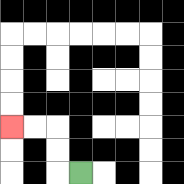{'start': '[3, 7]', 'end': '[0, 5]', 'path_directions': 'L,U,U,L,L', 'path_coordinates': '[[3, 7], [2, 7], [2, 6], [2, 5], [1, 5], [0, 5]]'}